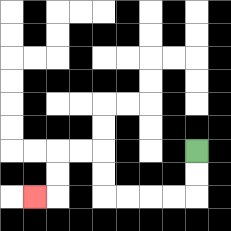{'start': '[8, 6]', 'end': '[1, 8]', 'path_directions': 'D,D,L,L,L,L,U,U,L,L,D,D,L', 'path_coordinates': '[[8, 6], [8, 7], [8, 8], [7, 8], [6, 8], [5, 8], [4, 8], [4, 7], [4, 6], [3, 6], [2, 6], [2, 7], [2, 8], [1, 8]]'}